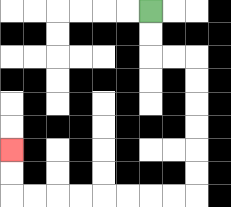{'start': '[6, 0]', 'end': '[0, 6]', 'path_directions': 'D,D,R,R,D,D,D,D,D,D,L,L,L,L,L,L,L,L,U,U', 'path_coordinates': '[[6, 0], [6, 1], [6, 2], [7, 2], [8, 2], [8, 3], [8, 4], [8, 5], [8, 6], [8, 7], [8, 8], [7, 8], [6, 8], [5, 8], [4, 8], [3, 8], [2, 8], [1, 8], [0, 8], [0, 7], [0, 6]]'}